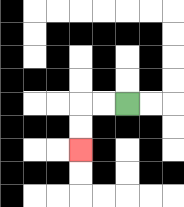{'start': '[5, 4]', 'end': '[3, 6]', 'path_directions': 'L,L,D,D', 'path_coordinates': '[[5, 4], [4, 4], [3, 4], [3, 5], [3, 6]]'}